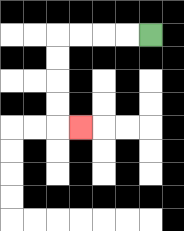{'start': '[6, 1]', 'end': '[3, 5]', 'path_directions': 'L,L,L,L,D,D,D,D,R', 'path_coordinates': '[[6, 1], [5, 1], [4, 1], [3, 1], [2, 1], [2, 2], [2, 3], [2, 4], [2, 5], [3, 5]]'}